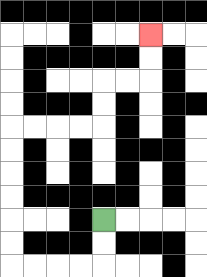{'start': '[4, 9]', 'end': '[6, 1]', 'path_directions': 'D,D,L,L,L,L,U,U,U,U,U,U,R,R,R,R,U,U,R,R,U,U', 'path_coordinates': '[[4, 9], [4, 10], [4, 11], [3, 11], [2, 11], [1, 11], [0, 11], [0, 10], [0, 9], [0, 8], [0, 7], [0, 6], [0, 5], [1, 5], [2, 5], [3, 5], [4, 5], [4, 4], [4, 3], [5, 3], [6, 3], [6, 2], [6, 1]]'}